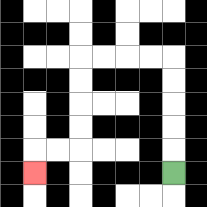{'start': '[7, 7]', 'end': '[1, 7]', 'path_directions': 'U,U,U,U,U,L,L,L,L,D,D,D,D,L,L,D', 'path_coordinates': '[[7, 7], [7, 6], [7, 5], [7, 4], [7, 3], [7, 2], [6, 2], [5, 2], [4, 2], [3, 2], [3, 3], [3, 4], [3, 5], [3, 6], [2, 6], [1, 6], [1, 7]]'}